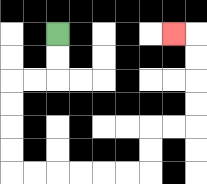{'start': '[2, 1]', 'end': '[7, 1]', 'path_directions': 'D,D,L,L,D,D,D,D,R,R,R,R,R,R,U,U,R,R,U,U,U,U,L', 'path_coordinates': '[[2, 1], [2, 2], [2, 3], [1, 3], [0, 3], [0, 4], [0, 5], [0, 6], [0, 7], [1, 7], [2, 7], [3, 7], [4, 7], [5, 7], [6, 7], [6, 6], [6, 5], [7, 5], [8, 5], [8, 4], [8, 3], [8, 2], [8, 1], [7, 1]]'}